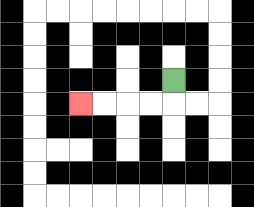{'start': '[7, 3]', 'end': '[3, 4]', 'path_directions': 'D,L,L,L,L', 'path_coordinates': '[[7, 3], [7, 4], [6, 4], [5, 4], [4, 4], [3, 4]]'}